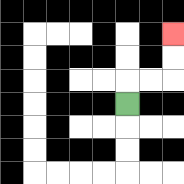{'start': '[5, 4]', 'end': '[7, 1]', 'path_directions': 'U,R,R,U,U', 'path_coordinates': '[[5, 4], [5, 3], [6, 3], [7, 3], [7, 2], [7, 1]]'}